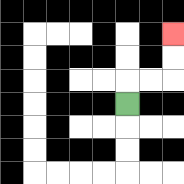{'start': '[5, 4]', 'end': '[7, 1]', 'path_directions': 'U,R,R,U,U', 'path_coordinates': '[[5, 4], [5, 3], [6, 3], [7, 3], [7, 2], [7, 1]]'}